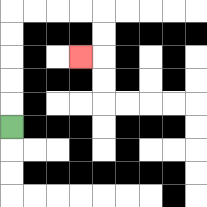{'start': '[0, 5]', 'end': '[3, 2]', 'path_directions': 'U,U,U,U,U,R,R,R,R,D,D,L', 'path_coordinates': '[[0, 5], [0, 4], [0, 3], [0, 2], [0, 1], [0, 0], [1, 0], [2, 0], [3, 0], [4, 0], [4, 1], [4, 2], [3, 2]]'}